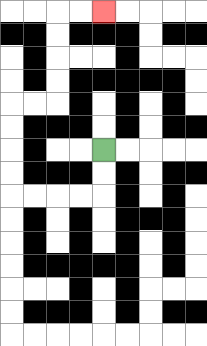{'start': '[4, 6]', 'end': '[4, 0]', 'path_directions': 'D,D,L,L,L,L,U,U,U,U,R,R,U,U,U,U,R,R', 'path_coordinates': '[[4, 6], [4, 7], [4, 8], [3, 8], [2, 8], [1, 8], [0, 8], [0, 7], [0, 6], [0, 5], [0, 4], [1, 4], [2, 4], [2, 3], [2, 2], [2, 1], [2, 0], [3, 0], [4, 0]]'}